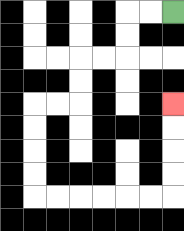{'start': '[7, 0]', 'end': '[7, 4]', 'path_directions': 'L,L,D,D,L,L,D,D,L,L,D,D,D,D,R,R,R,R,R,R,U,U,U,U', 'path_coordinates': '[[7, 0], [6, 0], [5, 0], [5, 1], [5, 2], [4, 2], [3, 2], [3, 3], [3, 4], [2, 4], [1, 4], [1, 5], [1, 6], [1, 7], [1, 8], [2, 8], [3, 8], [4, 8], [5, 8], [6, 8], [7, 8], [7, 7], [7, 6], [7, 5], [7, 4]]'}